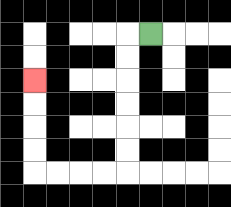{'start': '[6, 1]', 'end': '[1, 3]', 'path_directions': 'L,D,D,D,D,D,D,L,L,L,L,U,U,U,U', 'path_coordinates': '[[6, 1], [5, 1], [5, 2], [5, 3], [5, 4], [5, 5], [5, 6], [5, 7], [4, 7], [3, 7], [2, 7], [1, 7], [1, 6], [1, 5], [1, 4], [1, 3]]'}